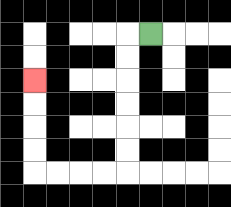{'start': '[6, 1]', 'end': '[1, 3]', 'path_directions': 'L,D,D,D,D,D,D,L,L,L,L,U,U,U,U', 'path_coordinates': '[[6, 1], [5, 1], [5, 2], [5, 3], [5, 4], [5, 5], [5, 6], [5, 7], [4, 7], [3, 7], [2, 7], [1, 7], [1, 6], [1, 5], [1, 4], [1, 3]]'}